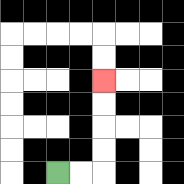{'start': '[2, 7]', 'end': '[4, 3]', 'path_directions': 'R,R,U,U,U,U', 'path_coordinates': '[[2, 7], [3, 7], [4, 7], [4, 6], [4, 5], [4, 4], [4, 3]]'}